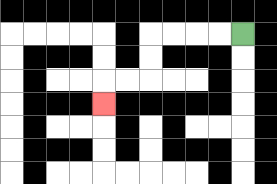{'start': '[10, 1]', 'end': '[4, 4]', 'path_directions': 'L,L,L,L,D,D,L,L,D', 'path_coordinates': '[[10, 1], [9, 1], [8, 1], [7, 1], [6, 1], [6, 2], [6, 3], [5, 3], [4, 3], [4, 4]]'}